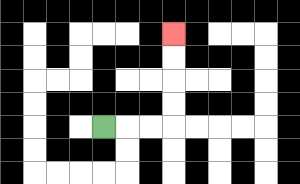{'start': '[4, 5]', 'end': '[7, 1]', 'path_directions': 'R,R,R,U,U,U,U', 'path_coordinates': '[[4, 5], [5, 5], [6, 5], [7, 5], [7, 4], [7, 3], [7, 2], [7, 1]]'}